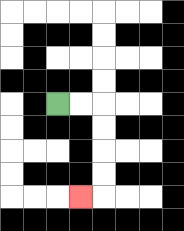{'start': '[2, 4]', 'end': '[3, 8]', 'path_directions': 'R,R,D,D,D,D,L', 'path_coordinates': '[[2, 4], [3, 4], [4, 4], [4, 5], [4, 6], [4, 7], [4, 8], [3, 8]]'}